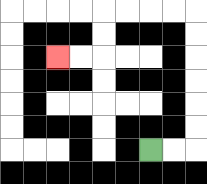{'start': '[6, 6]', 'end': '[2, 2]', 'path_directions': 'R,R,U,U,U,U,U,U,L,L,L,L,D,D,L,L', 'path_coordinates': '[[6, 6], [7, 6], [8, 6], [8, 5], [8, 4], [8, 3], [8, 2], [8, 1], [8, 0], [7, 0], [6, 0], [5, 0], [4, 0], [4, 1], [4, 2], [3, 2], [2, 2]]'}